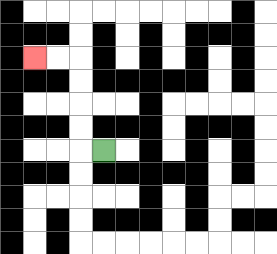{'start': '[4, 6]', 'end': '[1, 2]', 'path_directions': 'L,U,U,U,U,L,L', 'path_coordinates': '[[4, 6], [3, 6], [3, 5], [3, 4], [3, 3], [3, 2], [2, 2], [1, 2]]'}